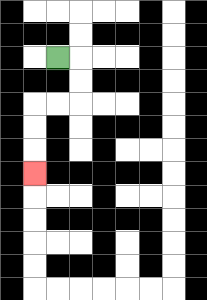{'start': '[2, 2]', 'end': '[1, 7]', 'path_directions': 'R,D,D,L,L,D,D,D', 'path_coordinates': '[[2, 2], [3, 2], [3, 3], [3, 4], [2, 4], [1, 4], [1, 5], [1, 6], [1, 7]]'}